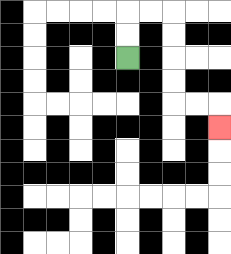{'start': '[5, 2]', 'end': '[9, 5]', 'path_directions': 'U,U,R,R,D,D,D,D,R,R,D', 'path_coordinates': '[[5, 2], [5, 1], [5, 0], [6, 0], [7, 0], [7, 1], [7, 2], [7, 3], [7, 4], [8, 4], [9, 4], [9, 5]]'}